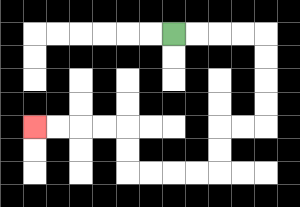{'start': '[7, 1]', 'end': '[1, 5]', 'path_directions': 'R,R,R,R,D,D,D,D,L,L,D,D,L,L,L,L,U,U,L,L,L,L', 'path_coordinates': '[[7, 1], [8, 1], [9, 1], [10, 1], [11, 1], [11, 2], [11, 3], [11, 4], [11, 5], [10, 5], [9, 5], [9, 6], [9, 7], [8, 7], [7, 7], [6, 7], [5, 7], [5, 6], [5, 5], [4, 5], [3, 5], [2, 5], [1, 5]]'}